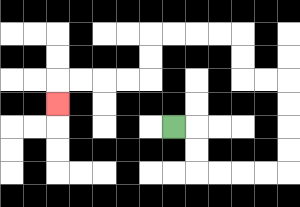{'start': '[7, 5]', 'end': '[2, 4]', 'path_directions': 'R,D,D,R,R,R,R,U,U,U,U,L,L,U,U,L,L,L,L,D,D,L,L,L,L,D', 'path_coordinates': '[[7, 5], [8, 5], [8, 6], [8, 7], [9, 7], [10, 7], [11, 7], [12, 7], [12, 6], [12, 5], [12, 4], [12, 3], [11, 3], [10, 3], [10, 2], [10, 1], [9, 1], [8, 1], [7, 1], [6, 1], [6, 2], [6, 3], [5, 3], [4, 3], [3, 3], [2, 3], [2, 4]]'}